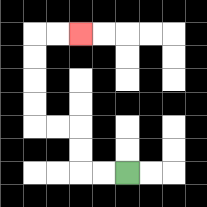{'start': '[5, 7]', 'end': '[3, 1]', 'path_directions': 'L,L,U,U,L,L,U,U,U,U,R,R', 'path_coordinates': '[[5, 7], [4, 7], [3, 7], [3, 6], [3, 5], [2, 5], [1, 5], [1, 4], [1, 3], [1, 2], [1, 1], [2, 1], [3, 1]]'}